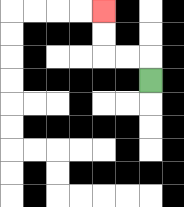{'start': '[6, 3]', 'end': '[4, 0]', 'path_directions': 'U,L,L,U,U', 'path_coordinates': '[[6, 3], [6, 2], [5, 2], [4, 2], [4, 1], [4, 0]]'}